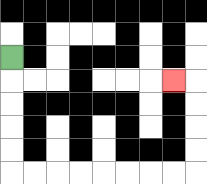{'start': '[0, 2]', 'end': '[7, 3]', 'path_directions': 'D,D,D,D,D,R,R,R,R,R,R,R,R,U,U,U,U,L', 'path_coordinates': '[[0, 2], [0, 3], [0, 4], [0, 5], [0, 6], [0, 7], [1, 7], [2, 7], [3, 7], [4, 7], [5, 7], [6, 7], [7, 7], [8, 7], [8, 6], [8, 5], [8, 4], [8, 3], [7, 3]]'}